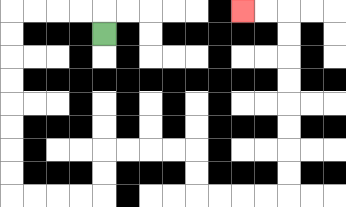{'start': '[4, 1]', 'end': '[10, 0]', 'path_directions': 'U,L,L,L,L,D,D,D,D,D,D,D,D,R,R,R,R,U,U,R,R,R,R,D,D,R,R,R,R,U,U,U,U,U,U,U,U,L,L', 'path_coordinates': '[[4, 1], [4, 0], [3, 0], [2, 0], [1, 0], [0, 0], [0, 1], [0, 2], [0, 3], [0, 4], [0, 5], [0, 6], [0, 7], [0, 8], [1, 8], [2, 8], [3, 8], [4, 8], [4, 7], [4, 6], [5, 6], [6, 6], [7, 6], [8, 6], [8, 7], [8, 8], [9, 8], [10, 8], [11, 8], [12, 8], [12, 7], [12, 6], [12, 5], [12, 4], [12, 3], [12, 2], [12, 1], [12, 0], [11, 0], [10, 0]]'}